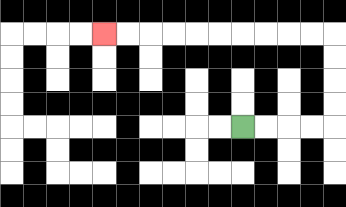{'start': '[10, 5]', 'end': '[4, 1]', 'path_directions': 'R,R,R,R,U,U,U,U,L,L,L,L,L,L,L,L,L,L', 'path_coordinates': '[[10, 5], [11, 5], [12, 5], [13, 5], [14, 5], [14, 4], [14, 3], [14, 2], [14, 1], [13, 1], [12, 1], [11, 1], [10, 1], [9, 1], [8, 1], [7, 1], [6, 1], [5, 1], [4, 1]]'}